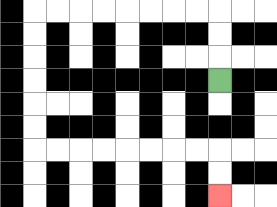{'start': '[9, 3]', 'end': '[9, 8]', 'path_directions': 'U,U,U,L,L,L,L,L,L,L,L,D,D,D,D,D,D,R,R,R,R,R,R,R,R,D,D', 'path_coordinates': '[[9, 3], [9, 2], [9, 1], [9, 0], [8, 0], [7, 0], [6, 0], [5, 0], [4, 0], [3, 0], [2, 0], [1, 0], [1, 1], [1, 2], [1, 3], [1, 4], [1, 5], [1, 6], [2, 6], [3, 6], [4, 6], [5, 6], [6, 6], [7, 6], [8, 6], [9, 6], [9, 7], [9, 8]]'}